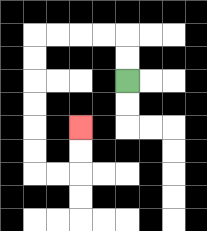{'start': '[5, 3]', 'end': '[3, 5]', 'path_directions': 'U,U,L,L,L,L,D,D,D,D,D,D,R,R,U,U', 'path_coordinates': '[[5, 3], [5, 2], [5, 1], [4, 1], [3, 1], [2, 1], [1, 1], [1, 2], [1, 3], [1, 4], [1, 5], [1, 6], [1, 7], [2, 7], [3, 7], [3, 6], [3, 5]]'}